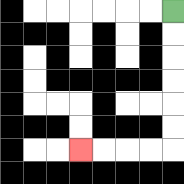{'start': '[7, 0]', 'end': '[3, 6]', 'path_directions': 'D,D,D,D,D,D,L,L,L,L', 'path_coordinates': '[[7, 0], [7, 1], [7, 2], [7, 3], [7, 4], [7, 5], [7, 6], [6, 6], [5, 6], [4, 6], [3, 6]]'}